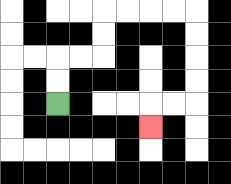{'start': '[2, 4]', 'end': '[6, 5]', 'path_directions': 'U,U,R,R,U,U,R,R,R,R,D,D,D,D,L,L,D', 'path_coordinates': '[[2, 4], [2, 3], [2, 2], [3, 2], [4, 2], [4, 1], [4, 0], [5, 0], [6, 0], [7, 0], [8, 0], [8, 1], [8, 2], [8, 3], [8, 4], [7, 4], [6, 4], [6, 5]]'}